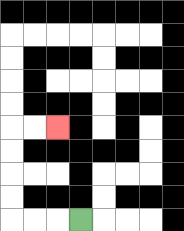{'start': '[3, 9]', 'end': '[2, 5]', 'path_directions': 'L,L,L,U,U,U,U,R,R', 'path_coordinates': '[[3, 9], [2, 9], [1, 9], [0, 9], [0, 8], [0, 7], [0, 6], [0, 5], [1, 5], [2, 5]]'}